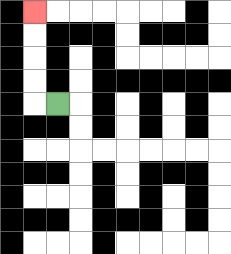{'start': '[2, 4]', 'end': '[1, 0]', 'path_directions': 'L,U,U,U,U', 'path_coordinates': '[[2, 4], [1, 4], [1, 3], [1, 2], [1, 1], [1, 0]]'}